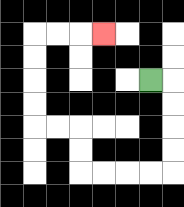{'start': '[6, 3]', 'end': '[4, 1]', 'path_directions': 'R,D,D,D,D,L,L,L,L,U,U,L,L,U,U,U,U,R,R,R', 'path_coordinates': '[[6, 3], [7, 3], [7, 4], [7, 5], [7, 6], [7, 7], [6, 7], [5, 7], [4, 7], [3, 7], [3, 6], [3, 5], [2, 5], [1, 5], [1, 4], [1, 3], [1, 2], [1, 1], [2, 1], [3, 1], [4, 1]]'}